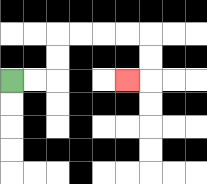{'start': '[0, 3]', 'end': '[5, 3]', 'path_directions': 'R,R,U,U,R,R,R,R,D,D,L', 'path_coordinates': '[[0, 3], [1, 3], [2, 3], [2, 2], [2, 1], [3, 1], [4, 1], [5, 1], [6, 1], [6, 2], [6, 3], [5, 3]]'}